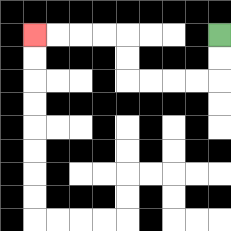{'start': '[9, 1]', 'end': '[1, 1]', 'path_directions': 'D,D,L,L,L,L,U,U,L,L,L,L', 'path_coordinates': '[[9, 1], [9, 2], [9, 3], [8, 3], [7, 3], [6, 3], [5, 3], [5, 2], [5, 1], [4, 1], [3, 1], [2, 1], [1, 1]]'}